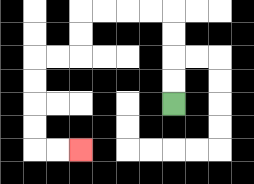{'start': '[7, 4]', 'end': '[3, 6]', 'path_directions': 'U,U,U,U,L,L,L,L,D,D,L,L,D,D,D,D,R,R', 'path_coordinates': '[[7, 4], [7, 3], [7, 2], [7, 1], [7, 0], [6, 0], [5, 0], [4, 0], [3, 0], [3, 1], [3, 2], [2, 2], [1, 2], [1, 3], [1, 4], [1, 5], [1, 6], [2, 6], [3, 6]]'}